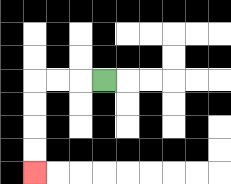{'start': '[4, 3]', 'end': '[1, 7]', 'path_directions': 'L,L,L,D,D,D,D', 'path_coordinates': '[[4, 3], [3, 3], [2, 3], [1, 3], [1, 4], [1, 5], [1, 6], [1, 7]]'}